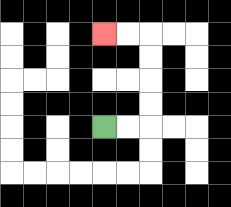{'start': '[4, 5]', 'end': '[4, 1]', 'path_directions': 'R,R,U,U,U,U,L,L', 'path_coordinates': '[[4, 5], [5, 5], [6, 5], [6, 4], [6, 3], [6, 2], [6, 1], [5, 1], [4, 1]]'}